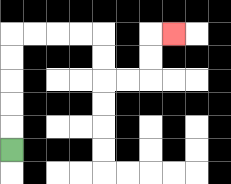{'start': '[0, 6]', 'end': '[7, 1]', 'path_directions': 'U,U,U,U,U,R,R,R,R,D,D,R,R,U,U,R', 'path_coordinates': '[[0, 6], [0, 5], [0, 4], [0, 3], [0, 2], [0, 1], [1, 1], [2, 1], [3, 1], [4, 1], [4, 2], [4, 3], [5, 3], [6, 3], [6, 2], [6, 1], [7, 1]]'}